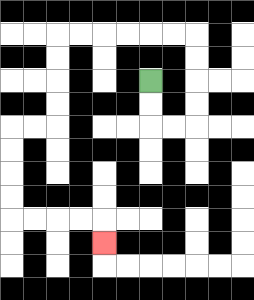{'start': '[6, 3]', 'end': '[4, 10]', 'path_directions': 'D,D,R,R,U,U,U,U,L,L,L,L,L,L,D,D,D,D,L,L,D,D,D,D,R,R,R,R,D', 'path_coordinates': '[[6, 3], [6, 4], [6, 5], [7, 5], [8, 5], [8, 4], [8, 3], [8, 2], [8, 1], [7, 1], [6, 1], [5, 1], [4, 1], [3, 1], [2, 1], [2, 2], [2, 3], [2, 4], [2, 5], [1, 5], [0, 5], [0, 6], [0, 7], [0, 8], [0, 9], [1, 9], [2, 9], [3, 9], [4, 9], [4, 10]]'}